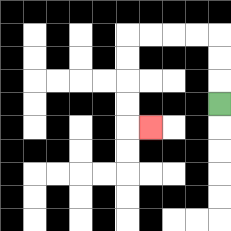{'start': '[9, 4]', 'end': '[6, 5]', 'path_directions': 'U,U,U,L,L,L,L,D,D,D,D,R', 'path_coordinates': '[[9, 4], [9, 3], [9, 2], [9, 1], [8, 1], [7, 1], [6, 1], [5, 1], [5, 2], [5, 3], [5, 4], [5, 5], [6, 5]]'}